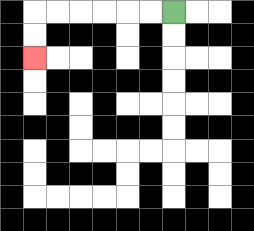{'start': '[7, 0]', 'end': '[1, 2]', 'path_directions': 'L,L,L,L,L,L,D,D', 'path_coordinates': '[[7, 0], [6, 0], [5, 0], [4, 0], [3, 0], [2, 0], [1, 0], [1, 1], [1, 2]]'}